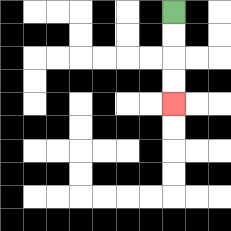{'start': '[7, 0]', 'end': '[7, 4]', 'path_directions': 'D,D,D,D', 'path_coordinates': '[[7, 0], [7, 1], [7, 2], [7, 3], [7, 4]]'}